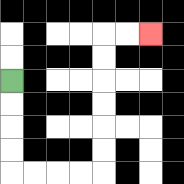{'start': '[0, 3]', 'end': '[6, 1]', 'path_directions': 'D,D,D,D,R,R,R,R,U,U,U,U,U,U,R,R', 'path_coordinates': '[[0, 3], [0, 4], [0, 5], [0, 6], [0, 7], [1, 7], [2, 7], [3, 7], [4, 7], [4, 6], [4, 5], [4, 4], [4, 3], [4, 2], [4, 1], [5, 1], [6, 1]]'}